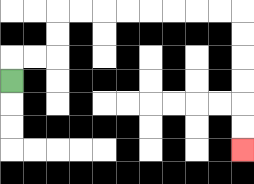{'start': '[0, 3]', 'end': '[10, 6]', 'path_directions': 'U,R,R,U,U,R,R,R,R,R,R,R,R,D,D,D,D,D,D', 'path_coordinates': '[[0, 3], [0, 2], [1, 2], [2, 2], [2, 1], [2, 0], [3, 0], [4, 0], [5, 0], [6, 0], [7, 0], [8, 0], [9, 0], [10, 0], [10, 1], [10, 2], [10, 3], [10, 4], [10, 5], [10, 6]]'}